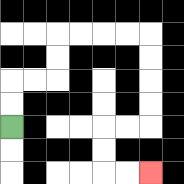{'start': '[0, 5]', 'end': '[6, 7]', 'path_directions': 'U,U,R,R,U,U,R,R,R,R,D,D,D,D,L,L,D,D,R,R', 'path_coordinates': '[[0, 5], [0, 4], [0, 3], [1, 3], [2, 3], [2, 2], [2, 1], [3, 1], [4, 1], [5, 1], [6, 1], [6, 2], [6, 3], [6, 4], [6, 5], [5, 5], [4, 5], [4, 6], [4, 7], [5, 7], [6, 7]]'}